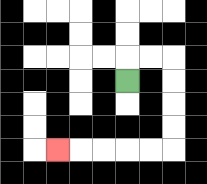{'start': '[5, 3]', 'end': '[2, 6]', 'path_directions': 'U,R,R,D,D,D,D,L,L,L,L,L', 'path_coordinates': '[[5, 3], [5, 2], [6, 2], [7, 2], [7, 3], [7, 4], [7, 5], [7, 6], [6, 6], [5, 6], [4, 6], [3, 6], [2, 6]]'}